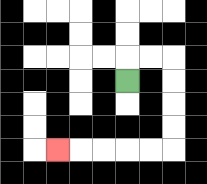{'start': '[5, 3]', 'end': '[2, 6]', 'path_directions': 'U,R,R,D,D,D,D,L,L,L,L,L', 'path_coordinates': '[[5, 3], [5, 2], [6, 2], [7, 2], [7, 3], [7, 4], [7, 5], [7, 6], [6, 6], [5, 6], [4, 6], [3, 6], [2, 6]]'}